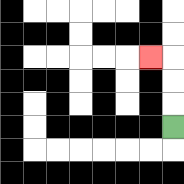{'start': '[7, 5]', 'end': '[6, 2]', 'path_directions': 'U,U,U,L', 'path_coordinates': '[[7, 5], [7, 4], [7, 3], [7, 2], [6, 2]]'}